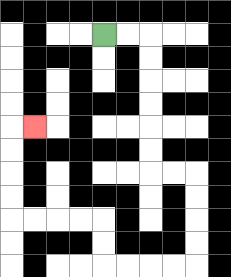{'start': '[4, 1]', 'end': '[1, 5]', 'path_directions': 'R,R,D,D,D,D,D,D,R,R,D,D,D,D,L,L,L,L,U,U,L,L,L,L,U,U,U,U,R', 'path_coordinates': '[[4, 1], [5, 1], [6, 1], [6, 2], [6, 3], [6, 4], [6, 5], [6, 6], [6, 7], [7, 7], [8, 7], [8, 8], [8, 9], [8, 10], [8, 11], [7, 11], [6, 11], [5, 11], [4, 11], [4, 10], [4, 9], [3, 9], [2, 9], [1, 9], [0, 9], [0, 8], [0, 7], [0, 6], [0, 5], [1, 5]]'}